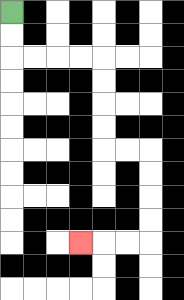{'start': '[0, 0]', 'end': '[3, 10]', 'path_directions': 'D,D,R,R,R,R,D,D,D,D,R,R,D,D,D,D,L,L,L', 'path_coordinates': '[[0, 0], [0, 1], [0, 2], [1, 2], [2, 2], [3, 2], [4, 2], [4, 3], [4, 4], [4, 5], [4, 6], [5, 6], [6, 6], [6, 7], [6, 8], [6, 9], [6, 10], [5, 10], [4, 10], [3, 10]]'}